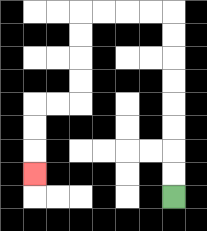{'start': '[7, 8]', 'end': '[1, 7]', 'path_directions': 'U,U,U,U,U,U,U,U,L,L,L,L,D,D,D,D,L,L,D,D,D', 'path_coordinates': '[[7, 8], [7, 7], [7, 6], [7, 5], [7, 4], [7, 3], [7, 2], [7, 1], [7, 0], [6, 0], [5, 0], [4, 0], [3, 0], [3, 1], [3, 2], [3, 3], [3, 4], [2, 4], [1, 4], [1, 5], [1, 6], [1, 7]]'}